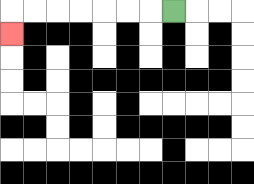{'start': '[7, 0]', 'end': '[0, 1]', 'path_directions': 'L,L,L,L,L,L,L,D', 'path_coordinates': '[[7, 0], [6, 0], [5, 0], [4, 0], [3, 0], [2, 0], [1, 0], [0, 0], [0, 1]]'}